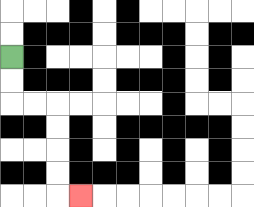{'start': '[0, 2]', 'end': '[3, 8]', 'path_directions': 'D,D,R,R,D,D,D,D,R', 'path_coordinates': '[[0, 2], [0, 3], [0, 4], [1, 4], [2, 4], [2, 5], [2, 6], [2, 7], [2, 8], [3, 8]]'}